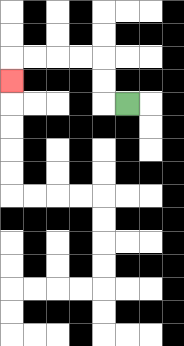{'start': '[5, 4]', 'end': '[0, 3]', 'path_directions': 'L,U,U,L,L,L,L,D', 'path_coordinates': '[[5, 4], [4, 4], [4, 3], [4, 2], [3, 2], [2, 2], [1, 2], [0, 2], [0, 3]]'}